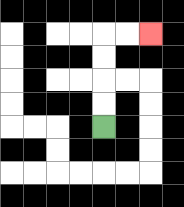{'start': '[4, 5]', 'end': '[6, 1]', 'path_directions': 'U,U,U,U,R,R', 'path_coordinates': '[[4, 5], [4, 4], [4, 3], [4, 2], [4, 1], [5, 1], [6, 1]]'}